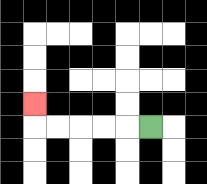{'start': '[6, 5]', 'end': '[1, 4]', 'path_directions': 'L,L,L,L,L,U', 'path_coordinates': '[[6, 5], [5, 5], [4, 5], [3, 5], [2, 5], [1, 5], [1, 4]]'}